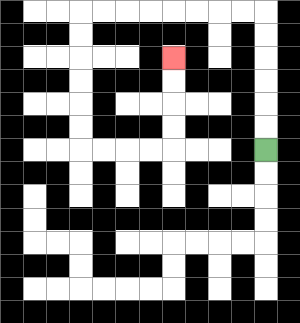{'start': '[11, 6]', 'end': '[7, 2]', 'path_directions': 'U,U,U,U,U,U,L,L,L,L,L,L,L,L,D,D,D,D,D,D,R,R,R,R,U,U,U,U', 'path_coordinates': '[[11, 6], [11, 5], [11, 4], [11, 3], [11, 2], [11, 1], [11, 0], [10, 0], [9, 0], [8, 0], [7, 0], [6, 0], [5, 0], [4, 0], [3, 0], [3, 1], [3, 2], [3, 3], [3, 4], [3, 5], [3, 6], [4, 6], [5, 6], [6, 6], [7, 6], [7, 5], [7, 4], [7, 3], [7, 2]]'}